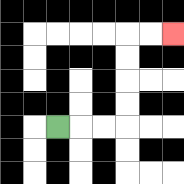{'start': '[2, 5]', 'end': '[7, 1]', 'path_directions': 'R,R,R,U,U,U,U,R,R', 'path_coordinates': '[[2, 5], [3, 5], [4, 5], [5, 5], [5, 4], [5, 3], [5, 2], [5, 1], [6, 1], [7, 1]]'}